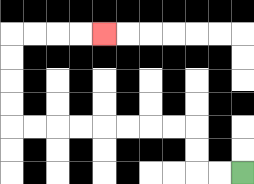{'start': '[10, 7]', 'end': '[4, 1]', 'path_directions': 'L,L,U,U,L,L,L,L,L,L,L,L,U,U,U,U,R,R,R,R', 'path_coordinates': '[[10, 7], [9, 7], [8, 7], [8, 6], [8, 5], [7, 5], [6, 5], [5, 5], [4, 5], [3, 5], [2, 5], [1, 5], [0, 5], [0, 4], [0, 3], [0, 2], [0, 1], [1, 1], [2, 1], [3, 1], [4, 1]]'}